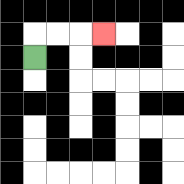{'start': '[1, 2]', 'end': '[4, 1]', 'path_directions': 'U,R,R,R', 'path_coordinates': '[[1, 2], [1, 1], [2, 1], [3, 1], [4, 1]]'}